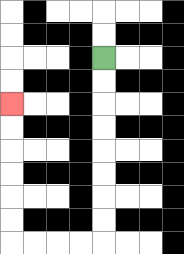{'start': '[4, 2]', 'end': '[0, 4]', 'path_directions': 'D,D,D,D,D,D,D,D,L,L,L,L,U,U,U,U,U,U', 'path_coordinates': '[[4, 2], [4, 3], [4, 4], [4, 5], [4, 6], [4, 7], [4, 8], [4, 9], [4, 10], [3, 10], [2, 10], [1, 10], [0, 10], [0, 9], [0, 8], [0, 7], [0, 6], [0, 5], [0, 4]]'}